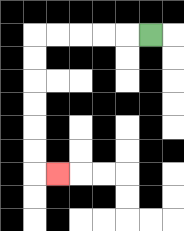{'start': '[6, 1]', 'end': '[2, 7]', 'path_directions': 'L,L,L,L,L,D,D,D,D,D,D,R', 'path_coordinates': '[[6, 1], [5, 1], [4, 1], [3, 1], [2, 1], [1, 1], [1, 2], [1, 3], [1, 4], [1, 5], [1, 6], [1, 7], [2, 7]]'}